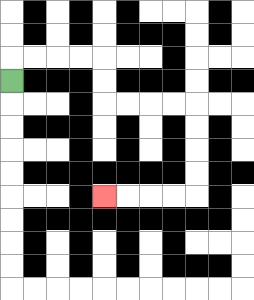{'start': '[0, 3]', 'end': '[4, 8]', 'path_directions': 'U,R,R,R,R,D,D,R,R,R,R,D,D,D,D,L,L,L,L', 'path_coordinates': '[[0, 3], [0, 2], [1, 2], [2, 2], [3, 2], [4, 2], [4, 3], [4, 4], [5, 4], [6, 4], [7, 4], [8, 4], [8, 5], [8, 6], [8, 7], [8, 8], [7, 8], [6, 8], [5, 8], [4, 8]]'}